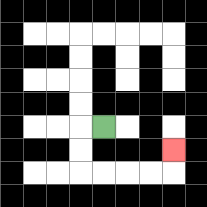{'start': '[4, 5]', 'end': '[7, 6]', 'path_directions': 'L,D,D,R,R,R,R,U', 'path_coordinates': '[[4, 5], [3, 5], [3, 6], [3, 7], [4, 7], [5, 7], [6, 7], [7, 7], [7, 6]]'}